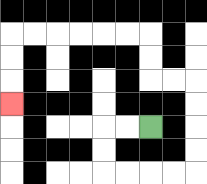{'start': '[6, 5]', 'end': '[0, 4]', 'path_directions': 'L,L,D,D,R,R,R,R,U,U,U,U,L,L,U,U,L,L,L,L,L,L,D,D,D', 'path_coordinates': '[[6, 5], [5, 5], [4, 5], [4, 6], [4, 7], [5, 7], [6, 7], [7, 7], [8, 7], [8, 6], [8, 5], [8, 4], [8, 3], [7, 3], [6, 3], [6, 2], [6, 1], [5, 1], [4, 1], [3, 1], [2, 1], [1, 1], [0, 1], [0, 2], [0, 3], [0, 4]]'}